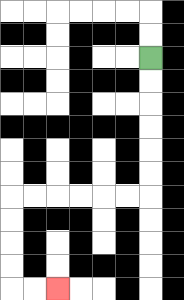{'start': '[6, 2]', 'end': '[2, 12]', 'path_directions': 'D,D,D,D,D,D,L,L,L,L,L,L,D,D,D,D,R,R', 'path_coordinates': '[[6, 2], [6, 3], [6, 4], [6, 5], [6, 6], [6, 7], [6, 8], [5, 8], [4, 8], [3, 8], [2, 8], [1, 8], [0, 8], [0, 9], [0, 10], [0, 11], [0, 12], [1, 12], [2, 12]]'}